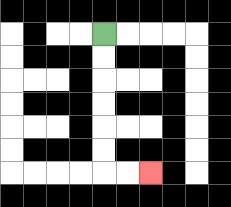{'start': '[4, 1]', 'end': '[6, 7]', 'path_directions': 'D,D,D,D,D,D,R,R', 'path_coordinates': '[[4, 1], [4, 2], [4, 3], [4, 4], [4, 5], [4, 6], [4, 7], [5, 7], [6, 7]]'}